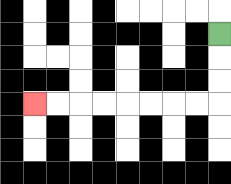{'start': '[9, 1]', 'end': '[1, 4]', 'path_directions': 'D,D,D,L,L,L,L,L,L,L,L', 'path_coordinates': '[[9, 1], [9, 2], [9, 3], [9, 4], [8, 4], [7, 4], [6, 4], [5, 4], [4, 4], [3, 4], [2, 4], [1, 4]]'}